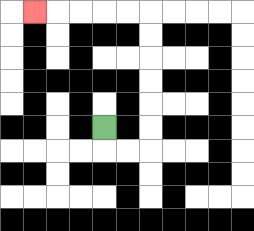{'start': '[4, 5]', 'end': '[1, 0]', 'path_directions': 'D,R,R,U,U,U,U,U,U,L,L,L,L,L', 'path_coordinates': '[[4, 5], [4, 6], [5, 6], [6, 6], [6, 5], [6, 4], [6, 3], [6, 2], [6, 1], [6, 0], [5, 0], [4, 0], [3, 0], [2, 0], [1, 0]]'}